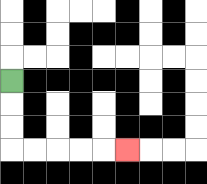{'start': '[0, 3]', 'end': '[5, 6]', 'path_directions': 'D,D,D,R,R,R,R,R', 'path_coordinates': '[[0, 3], [0, 4], [0, 5], [0, 6], [1, 6], [2, 6], [3, 6], [4, 6], [5, 6]]'}